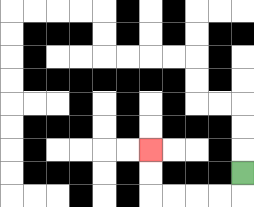{'start': '[10, 7]', 'end': '[6, 6]', 'path_directions': 'D,L,L,L,L,U,U', 'path_coordinates': '[[10, 7], [10, 8], [9, 8], [8, 8], [7, 8], [6, 8], [6, 7], [6, 6]]'}